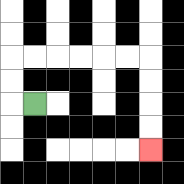{'start': '[1, 4]', 'end': '[6, 6]', 'path_directions': 'L,U,U,R,R,R,R,R,R,D,D,D,D', 'path_coordinates': '[[1, 4], [0, 4], [0, 3], [0, 2], [1, 2], [2, 2], [3, 2], [4, 2], [5, 2], [6, 2], [6, 3], [6, 4], [6, 5], [6, 6]]'}